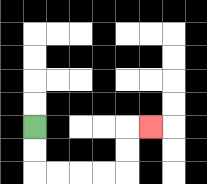{'start': '[1, 5]', 'end': '[6, 5]', 'path_directions': 'D,D,R,R,R,R,U,U,R', 'path_coordinates': '[[1, 5], [1, 6], [1, 7], [2, 7], [3, 7], [4, 7], [5, 7], [5, 6], [5, 5], [6, 5]]'}